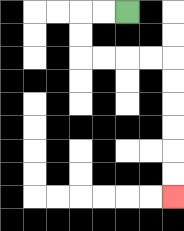{'start': '[5, 0]', 'end': '[7, 8]', 'path_directions': 'L,L,D,D,R,R,R,R,D,D,D,D,D,D', 'path_coordinates': '[[5, 0], [4, 0], [3, 0], [3, 1], [3, 2], [4, 2], [5, 2], [6, 2], [7, 2], [7, 3], [7, 4], [7, 5], [7, 6], [7, 7], [7, 8]]'}